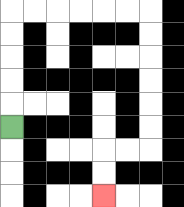{'start': '[0, 5]', 'end': '[4, 8]', 'path_directions': 'U,U,U,U,U,R,R,R,R,R,R,D,D,D,D,D,D,L,L,D,D', 'path_coordinates': '[[0, 5], [0, 4], [0, 3], [0, 2], [0, 1], [0, 0], [1, 0], [2, 0], [3, 0], [4, 0], [5, 0], [6, 0], [6, 1], [6, 2], [6, 3], [6, 4], [6, 5], [6, 6], [5, 6], [4, 6], [4, 7], [4, 8]]'}